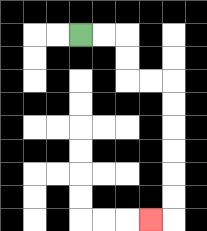{'start': '[3, 1]', 'end': '[6, 9]', 'path_directions': 'R,R,D,D,R,R,D,D,D,D,D,D,L', 'path_coordinates': '[[3, 1], [4, 1], [5, 1], [5, 2], [5, 3], [6, 3], [7, 3], [7, 4], [7, 5], [7, 6], [7, 7], [7, 8], [7, 9], [6, 9]]'}